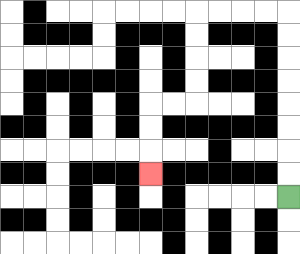{'start': '[12, 8]', 'end': '[6, 7]', 'path_directions': 'U,U,U,U,U,U,U,U,L,L,L,L,D,D,D,D,L,L,D,D,D', 'path_coordinates': '[[12, 8], [12, 7], [12, 6], [12, 5], [12, 4], [12, 3], [12, 2], [12, 1], [12, 0], [11, 0], [10, 0], [9, 0], [8, 0], [8, 1], [8, 2], [8, 3], [8, 4], [7, 4], [6, 4], [6, 5], [6, 6], [6, 7]]'}